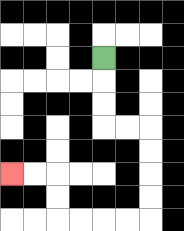{'start': '[4, 2]', 'end': '[0, 7]', 'path_directions': 'D,D,D,R,R,D,D,D,D,L,L,L,L,U,U,L,L', 'path_coordinates': '[[4, 2], [4, 3], [4, 4], [4, 5], [5, 5], [6, 5], [6, 6], [6, 7], [6, 8], [6, 9], [5, 9], [4, 9], [3, 9], [2, 9], [2, 8], [2, 7], [1, 7], [0, 7]]'}